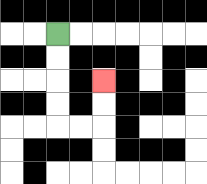{'start': '[2, 1]', 'end': '[4, 3]', 'path_directions': 'D,D,D,D,R,R,U,U', 'path_coordinates': '[[2, 1], [2, 2], [2, 3], [2, 4], [2, 5], [3, 5], [4, 5], [4, 4], [4, 3]]'}